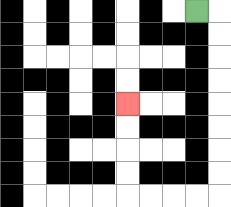{'start': '[8, 0]', 'end': '[5, 4]', 'path_directions': 'R,D,D,D,D,D,D,D,D,L,L,L,L,U,U,U,U', 'path_coordinates': '[[8, 0], [9, 0], [9, 1], [9, 2], [9, 3], [9, 4], [9, 5], [9, 6], [9, 7], [9, 8], [8, 8], [7, 8], [6, 8], [5, 8], [5, 7], [5, 6], [5, 5], [5, 4]]'}